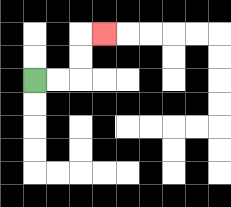{'start': '[1, 3]', 'end': '[4, 1]', 'path_directions': 'R,R,U,U,R', 'path_coordinates': '[[1, 3], [2, 3], [3, 3], [3, 2], [3, 1], [4, 1]]'}